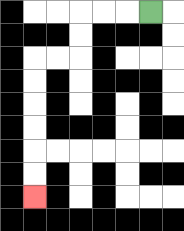{'start': '[6, 0]', 'end': '[1, 8]', 'path_directions': 'L,L,L,D,D,L,L,D,D,D,D,D,D', 'path_coordinates': '[[6, 0], [5, 0], [4, 0], [3, 0], [3, 1], [3, 2], [2, 2], [1, 2], [1, 3], [1, 4], [1, 5], [1, 6], [1, 7], [1, 8]]'}